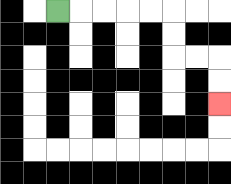{'start': '[2, 0]', 'end': '[9, 4]', 'path_directions': 'R,R,R,R,R,D,D,R,R,D,D', 'path_coordinates': '[[2, 0], [3, 0], [4, 0], [5, 0], [6, 0], [7, 0], [7, 1], [7, 2], [8, 2], [9, 2], [9, 3], [9, 4]]'}